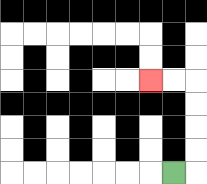{'start': '[7, 7]', 'end': '[6, 3]', 'path_directions': 'R,U,U,U,U,L,L', 'path_coordinates': '[[7, 7], [8, 7], [8, 6], [8, 5], [8, 4], [8, 3], [7, 3], [6, 3]]'}